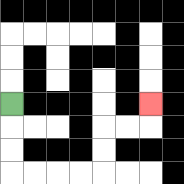{'start': '[0, 4]', 'end': '[6, 4]', 'path_directions': 'D,D,D,R,R,R,R,U,U,R,R,U', 'path_coordinates': '[[0, 4], [0, 5], [0, 6], [0, 7], [1, 7], [2, 7], [3, 7], [4, 7], [4, 6], [4, 5], [5, 5], [6, 5], [6, 4]]'}